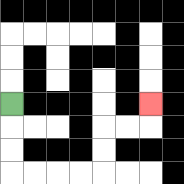{'start': '[0, 4]', 'end': '[6, 4]', 'path_directions': 'D,D,D,R,R,R,R,U,U,R,R,U', 'path_coordinates': '[[0, 4], [0, 5], [0, 6], [0, 7], [1, 7], [2, 7], [3, 7], [4, 7], [4, 6], [4, 5], [5, 5], [6, 5], [6, 4]]'}